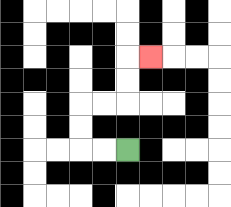{'start': '[5, 6]', 'end': '[6, 2]', 'path_directions': 'L,L,U,U,R,R,U,U,R', 'path_coordinates': '[[5, 6], [4, 6], [3, 6], [3, 5], [3, 4], [4, 4], [5, 4], [5, 3], [5, 2], [6, 2]]'}